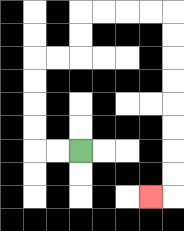{'start': '[3, 6]', 'end': '[6, 8]', 'path_directions': 'L,L,U,U,U,U,R,R,U,U,R,R,R,R,D,D,D,D,D,D,D,D,L', 'path_coordinates': '[[3, 6], [2, 6], [1, 6], [1, 5], [1, 4], [1, 3], [1, 2], [2, 2], [3, 2], [3, 1], [3, 0], [4, 0], [5, 0], [6, 0], [7, 0], [7, 1], [7, 2], [7, 3], [7, 4], [7, 5], [7, 6], [7, 7], [7, 8], [6, 8]]'}